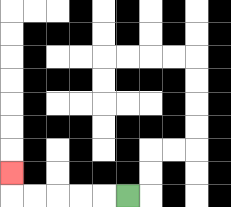{'start': '[5, 8]', 'end': '[0, 7]', 'path_directions': 'L,L,L,L,L,U', 'path_coordinates': '[[5, 8], [4, 8], [3, 8], [2, 8], [1, 8], [0, 8], [0, 7]]'}